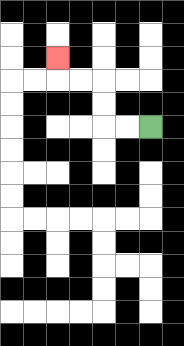{'start': '[6, 5]', 'end': '[2, 2]', 'path_directions': 'L,L,U,U,L,L,U', 'path_coordinates': '[[6, 5], [5, 5], [4, 5], [4, 4], [4, 3], [3, 3], [2, 3], [2, 2]]'}